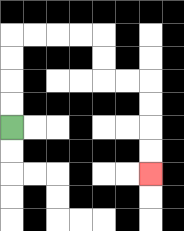{'start': '[0, 5]', 'end': '[6, 7]', 'path_directions': 'U,U,U,U,R,R,R,R,D,D,R,R,D,D,D,D', 'path_coordinates': '[[0, 5], [0, 4], [0, 3], [0, 2], [0, 1], [1, 1], [2, 1], [3, 1], [4, 1], [4, 2], [4, 3], [5, 3], [6, 3], [6, 4], [6, 5], [6, 6], [6, 7]]'}